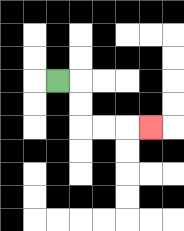{'start': '[2, 3]', 'end': '[6, 5]', 'path_directions': 'R,D,D,R,R,R', 'path_coordinates': '[[2, 3], [3, 3], [3, 4], [3, 5], [4, 5], [5, 5], [6, 5]]'}